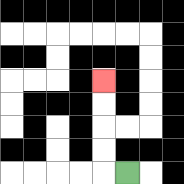{'start': '[5, 7]', 'end': '[4, 3]', 'path_directions': 'L,U,U,U,U', 'path_coordinates': '[[5, 7], [4, 7], [4, 6], [4, 5], [4, 4], [4, 3]]'}